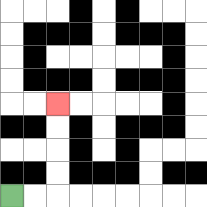{'start': '[0, 8]', 'end': '[2, 4]', 'path_directions': 'R,R,U,U,U,U', 'path_coordinates': '[[0, 8], [1, 8], [2, 8], [2, 7], [2, 6], [2, 5], [2, 4]]'}